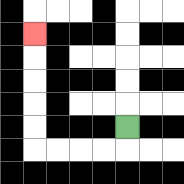{'start': '[5, 5]', 'end': '[1, 1]', 'path_directions': 'D,L,L,L,L,U,U,U,U,U', 'path_coordinates': '[[5, 5], [5, 6], [4, 6], [3, 6], [2, 6], [1, 6], [1, 5], [1, 4], [1, 3], [1, 2], [1, 1]]'}